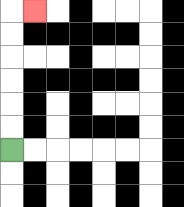{'start': '[0, 6]', 'end': '[1, 0]', 'path_directions': 'U,U,U,U,U,U,R', 'path_coordinates': '[[0, 6], [0, 5], [0, 4], [0, 3], [0, 2], [0, 1], [0, 0], [1, 0]]'}